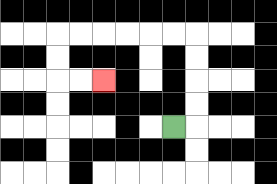{'start': '[7, 5]', 'end': '[4, 3]', 'path_directions': 'R,U,U,U,U,L,L,L,L,L,L,D,D,R,R', 'path_coordinates': '[[7, 5], [8, 5], [8, 4], [8, 3], [8, 2], [8, 1], [7, 1], [6, 1], [5, 1], [4, 1], [3, 1], [2, 1], [2, 2], [2, 3], [3, 3], [4, 3]]'}